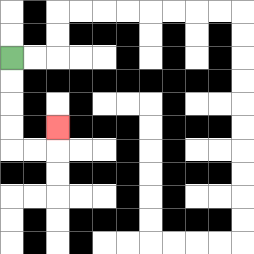{'start': '[0, 2]', 'end': '[2, 5]', 'path_directions': 'D,D,D,D,R,R,U', 'path_coordinates': '[[0, 2], [0, 3], [0, 4], [0, 5], [0, 6], [1, 6], [2, 6], [2, 5]]'}